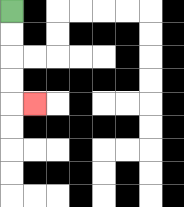{'start': '[0, 0]', 'end': '[1, 4]', 'path_directions': 'D,D,D,D,R', 'path_coordinates': '[[0, 0], [0, 1], [0, 2], [0, 3], [0, 4], [1, 4]]'}